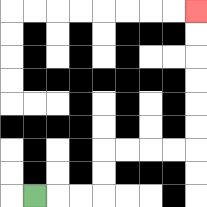{'start': '[1, 8]', 'end': '[8, 0]', 'path_directions': 'R,R,R,U,U,R,R,R,R,U,U,U,U,U,U', 'path_coordinates': '[[1, 8], [2, 8], [3, 8], [4, 8], [4, 7], [4, 6], [5, 6], [6, 6], [7, 6], [8, 6], [8, 5], [8, 4], [8, 3], [8, 2], [8, 1], [8, 0]]'}